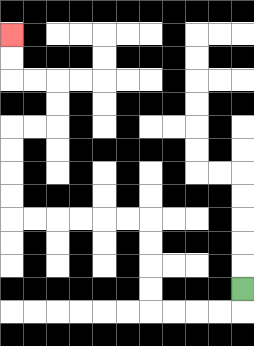{'start': '[10, 12]', 'end': '[0, 1]', 'path_directions': 'D,L,L,L,L,U,U,U,U,L,L,L,L,L,L,U,U,U,U,R,R,U,U,L,L,U,U', 'path_coordinates': '[[10, 12], [10, 13], [9, 13], [8, 13], [7, 13], [6, 13], [6, 12], [6, 11], [6, 10], [6, 9], [5, 9], [4, 9], [3, 9], [2, 9], [1, 9], [0, 9], [0, 8], [0, 7], [0, 6], [0, 5], [1, 5], [2, 5], [2, 4], [2, 3], [1, 3], [0, 3], [0, 2], [0, 1]]'}